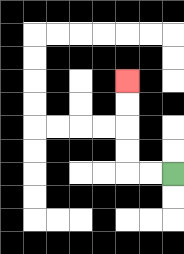{'start': '[7, 7]', 'end': '[5, 3]', 'path_directions': 'L,L,U,U,U,U', 'path_coordinates': '[[7, 7], [6, 7], [5, 7], [5, 6], [5, 5], [5, 4], [5, 3]]'}